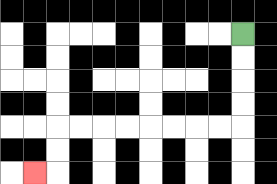{'start': '[10, 1]', 'end': '[1, 7]', 'path_directions': 'D,D,D,D,L,L,L,L,L,L,L,L,D,D,L', 'path_coordinates': '[[10, 1], [10, 2], [10, 3], [10, 4], [10, 5], [9, 5], [8, 5], [7, 5], [6, 5], [5, 5], [4, 5], [3, 5], [2, 5], [2, 6], [2, 7], [1, 7]]'}